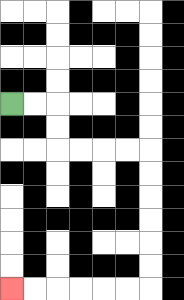{'start': '[0, 4]', 'end': '[0, 12]', 'path_directions': 'R,R,D,D,R,R,R,R,D,D,D,D,D,D,L,L,L,L,L,L', 'path_coordinates': '[[0, 4], [1, 4], [2, 4], [2, 5], [2, 6], [3, 6], [4, 6], [5, 6], [6, 6], [6, 7], [6, 8], [6, 9], [6, 10], [6, 11], [6, 12], [5, 12], [4, 12], [3, 12], [2, 12], [1, 12], [0, 12]]'}